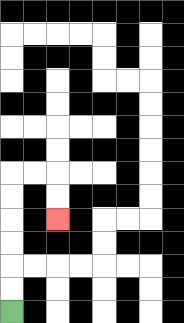{'start': '[0, 13]', 'end': '[2, 9]', 'path_directions': 'U,U,U,U,U,U,R,R,D,D', 'path_coordinates': '[[0, 13], [0, 12], [0, 11], [0, 10], [0, 9], [0, 8], [0, 7], [1, 7], [2, 7], [2, 8], [2, 9]]'}